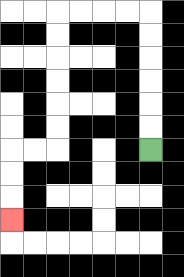{'start': '[6, 6]', 'end': '[0, 9]', 'path_directions': 'U,U,U,U,U,U,L,L,L,L,D,D,D,D,D,D,L,L,D,D,D', 'path_coordinates': '[[6, 6], [6, 5], [6, 4], [6, 3], [6, 2], [6, 1], [6, 0], [5, 0], [4, 0], [3, 0], [2, 0], [2, 1], [2, 2], [2, 3], [2, 4], [2, 5], [2, 6], [1, 6], [0, 6], [0, 7], [0, 8], [0, 9]]'}